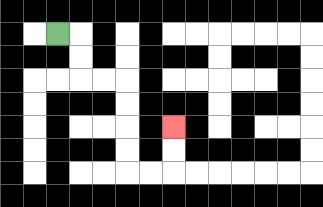{'start': '[2, 1]', 'end': '[7, 5]', 'path_directions': 'R,D,D,R,R,D,D,D,D,R,R,U,U', 'path_coordinates': '[[2, 1], [3, 1], [3, 2], [3, 3], [4, 3], [5, 3], [5, 4], [5, 5], [5, 6], [5, 7], [6, 7], [7, 7], [7, 6], [7, 5]]'}